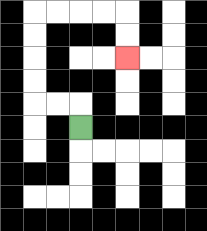{'start': '[3, 5]', 'end': '[5, 2]', 'path_directions': 'U,L,L,U,U,U,U,R,R,R,R,D,D', 'path_coordinates': '[[3, 5], [3, 4], [2, 4], [1, 4], [1, 3], [1, 2], [1, 1], [1, 0], [2, 0], [3, 0], [4, 0], [5, 0], [5, 1], [5, 2]]'}